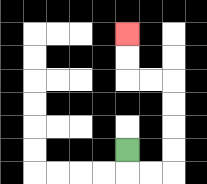{'start': '[5, 6]', 'end': '[5, 1]', 'path_directions': 'D,R,R,U,U,U,U,L,L,U,U', 'path_coordinates': '[[5, 6], [5, 7], [6, 7], [7, 7], [7, 6], [7, 5], [7, 4], [7, 3], [6, 3], [5, 3], [5, 2], [5, 1]]'}